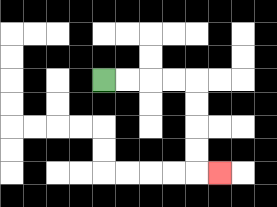{'start': '[4, 3]', 'end': '[9, 7]', 'path_directions': 'R,R,R,R,D,D,D,D,R', 'path_coordinates': '[[4, 3], [5, 3], [6, 3], [7, 3], [8, 3], [8, 4], [8, 5], [8, 6], [8, 7], [9, 7]]'}